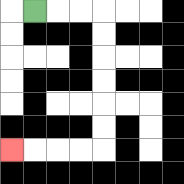{'start': '[1, 0]', 'end': '[0, 6]', 'path_directions': 'R,R,R,D,D,D,D,D,D,L,L,L,L', 'path_coordinates': '[[1, 0], [2, 0], [3, 0], [4, 0], [4, 1], [4, 2], [4, 3], [4, 4], [4, 5], [4, 6], [3, 6], [2, 6], [1, 6], [0, 6]]'}